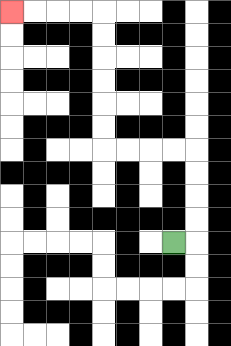{'start': '[7, 10]', 'end': '[0, 0]', 'path_directions': 'R,U,U,U,U,L,L,L,L,U,U,U,U,U,U,L,L,L,L', 'path_coordinates': '[[7, 10], [8, 10], [8, 9], [8, 8], [8, 7], [8, 6], [7, 6], [6, 6], [5, 6], [4, 6], [4, 5], [4, 4], [4, 3], [4, 2], [4, 1], [4, 0], [3, 0], [2, 0], [1, 0], [0, 0]]'}